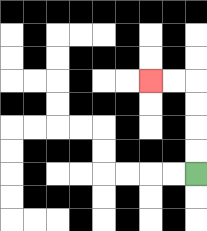{'start': '[8, 7]', 'end': '[6, 3]', 'path_directions': 'U,U,U,U,L,L', 'path_coordinates': '[[8, 7], [8, 6], [8, 5], [8, 4], [8, 3], [7, 3], [6, 3]]'}